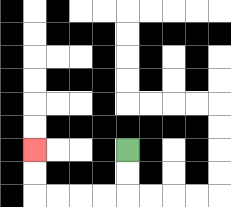{'start': '[5, 6]', 'end': '[1, 6]', 'path_directions': 'D,D,L,L,L,L,U,U', 'path_coordinates': '[[5, 6], [5, 7], [5, 8], [4, 8], [3, 8], [2, 8], [1, 8], [1, 7], [1, 6]]'}